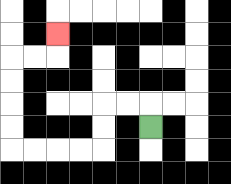{'start': '[6, 5]', 'end': '[2, 1]', 'path_directions': 'U,L,L,D,D,L,L,L,L,U,U,U,U,R,R,U', 'path_coordinates': '[[6, 5], [6, 4], [5, 4], [4, 4], [4, 5], [4, 6], [3, 6], [2, 6], [1, 6], [0, 6], [0, 5], [0, 4], [0, 3], [0, 2], [1, 2], [2, 2], [2, 1]]'}